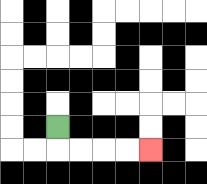{'start': '[2, 5]', 'end': '[6, 6]', 'path_directions': 'D,R,R,R,R', 'path_coordinates': '[[2, 5], [2, 6], [3, 6], [4, 6], [5, 6], [6, 6]]'}